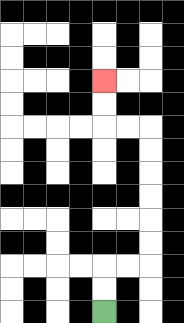{'start': '[4, 13]', 'end': '[4, 3]', 'path_directions': 'U,U,R,R,U,U,U,U,U,U,L,L,U,U', 'path_coordinates': '[[4, 13], [4, 12], [4, 11], [5, 11], [6, 11], [6, 10], [6, 9], [6, 8], [6, 7], [6, 6], [6, 5], [5, 5], [4, 5], [4, 4], [4, 3]]'}